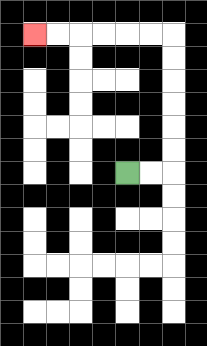{'start': '[5, 7]', 'end': '[1, 1]', 'path_directions': 'R,R,U,U,U,U,U,U,L,L,L,L,L,L', 'path_coordinates': '[[5, 7], [6, 7], [7, 7], [7, 6], [7, 5], [7, 4], [7, 3], [7, 2], [7, 1], [6, 1], [5, 1], [4, 1], [3, 1], [2, 1], [1, 1]]'}